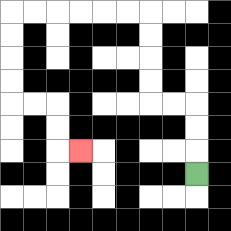{'start': '[8, 7]', 'end': '[3, 6]', 'path_directions': 'U,U,U,L,L,U,U,U,U,L,L,L,L,L,L,D,D,D,D,R,R,D,D,R', 'path_coordinates': '[[8, 7], [8, 6], [8, 5], [8, 4], [7, 4], [6, 4], [6, 3], [6, 2], [6, 1], [6, 0], [5, 0], [4, 0], [3, 0], [2, 0], [1, 0], [0, 0], [0, 1], [0, 2], [0, 3], [0, 4], [1, 4], [2, 4], [2, 5], [2, 6], [3, 6]]'}